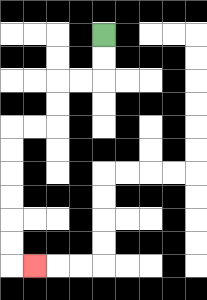{'start': '[4, 1]', 'end': '[1, 11]', 'path_directions': 'D,D,L,L,D,D,L,L,D,D,D,D,D,D,R', 'path_coordinates': '[[4, 1], [4, 2], [4, 3], [3, 3], [2, 3], [2, 4], [2, 5], [1, 5], [0, 5], [0, 6], [0, 7], [0, 8], [0, 9], [0, 10], [0, 11], [1, 11]]'}